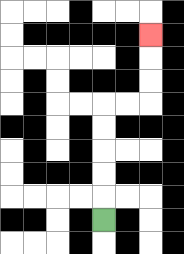{'start': '[4, 9]', 'end': '[6, 1]', 'path_directions': 'U,U,U,U,U,R,R,U,U,U', 'path_coordinates': '[[4, 9], [4, 8], [4, 7], [4, 6], [4, 5], [4, 4], [5, 4], [6, 4], [6, 3], [6, 2], [6, 1]]'}